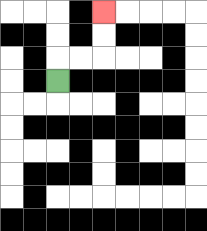{'start': '[2, 3]', 'end': '[4, 0]', 'path_directions': 'U,R,R,U,U', 'path_coordinates': '[[2, 3], [2, 2], [3, 2], [4, 2], [4, 1], [4, 0]]'}